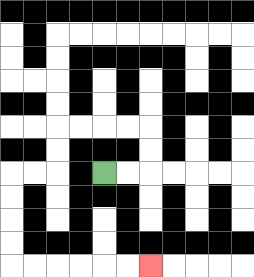{'start': '[4, 7]', 'end': '[6, 11]', 'path_directions': 'R,R,U,U,L,L,L,L,D,D,L,L,D,D,D,D,R,R,R,R,R,R', 'path_coordinates': '[[4, 7], [5, 7], [6, 7], [6, 6], [6, 5], [5, 5], [4, 5], [3, 5], [2, 5], [2, 6], [2, 7], [1, 7], [0, 7], [0, 8], [0, 9], [0, 10], [0, 11], [1, 11], [2, 11], [3, 11], [4, 11], [5, 11], [6, 11]]'}